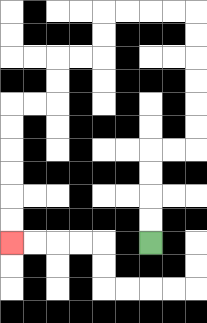{'start': '[6, 10]', 'end': '[0, 10]', 'path_directions': 'U,U,U,U,R,R,U,U,U,U,U,U,L,L,L,L,D,D,L,L,D,D,L,L,D,D,D,D,D,D', 'path_coordinates': '[[6, 10], [6, 9], [6, 8], [6, 7], [6, 6], [7, 6], [8, 6], [8, 5], [8, 4], [8, 3], [8, 2], [8, 1], [8, 0], [7, 0], [6, 0], [5, 0], [4, 0], [4, 1], [4, 2], [3, 2], [2, 2], [2, 3], [2, 4], [1, 4], [0, 4], [0, 5], [0, 6], [0, 7], [0, 8], [0, 9], [0, 10]]'}